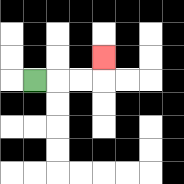{'start': '[1, 3]', 'end': '[4, 2]', 'path_directions': 'R,R,R,U', 'path_coordinates': '[[1, 3], [2, 3], [3, 3], [4, 3], [4, 2]]'}